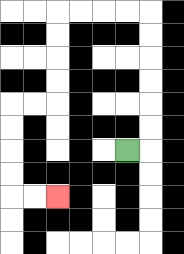{'start': '[5, 6]', 'end': '[2, 8]', 'path_directions': 'R,U,U,U,U,U,U,L,L,L,L,D,D,D,D,L,L,D,D,D,D,R,R', 'path_coordinates': '[[5, 6], [6, 6], [6, 5], [6, 4], [6, 3], [6, 2], [6, 1], [6, 0], [5, 0], [4, 0], [3, 0], [2, 0], [2, 1], [2, 2], [2, 3], [2, 4], [1, 4], [0, 4], [0, 5], [0, 6], [0, 7], [0, 8], [1, 8], [2, 8]]'}